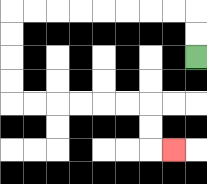{'start': '[8, 2]', 'end': '[7, 6]', 'path_directions': 'U,U,L,L,L,L,L,L,L,L,D,D,D,D,R,R,R,R,R,R,D,D,R', 'path_coordinates': '[[8, 2], [8, 1], [8, 0], [7, 0], [6, 0], [5, 0], [4, 0], [3, 0], [2, 0], [1, 0], [0, 0], [0, 1], [0, 2], [0, 3], [0, 4], [1, 4], [2, 4], [3, 4], [4, 4], [5, 4], [6, 4], [6, 5], [6, 6], [7, 6]]'}